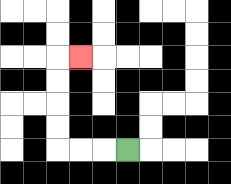{'start': '[5, 6]', 'end': '[3, 2]', 'path_directions': 'L,L,L,U,U,U,U,R', 'path_coordinates': '[[5, 6], [4, 6], [3, 6], [2, 6], [2, 5], [2, 4], [2, 3], [2, 2], [3, 2]]'}